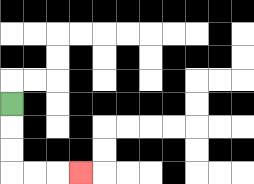{'start': '[0, 4]', 'end': '[3, 7]', 'path_directions': 'D,D,D,R,R,R', 'path_coordinates': '[[0, 4], [0, 5], [0, 6], [0, 7], [1, 7], [2, 7], [3, 7]]'}